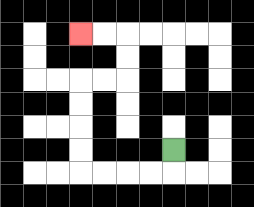{'start': '[7, 6]', 'end': '[3, 1]', 'path_directions': 'D,L,L,L,L,U,U,U,U,R,R,U,U,L,L', 'path_coordinates': '[[7, 6], [7, 7], [6, 7], [5, 7], [4, 7], [3, 7], [3, 6], [3, 5], [3, 4], [3, 3], [4, 3], [5, 3], [5, 2], [5, 1], [4, 1], [3, 1]]'}